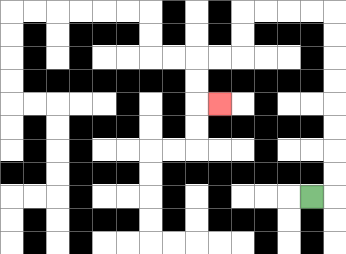{'start': '[13, 8]', 'end': '[9, 4]', 'path_directions': 'R,U,U,U,U,U,U,U,U,L,L,L,L,D,D,L,L,D,D,R', 'path_coordinates': '[[13, 8], [14, 8], [14, 7], [14, 6], [14, 5], [14, 4], [14, 3], [14, 2], [14, 1], [14, 0], [13, 0], [12, 0], [11, 0], [10, 0], [10, 1], [10, 2], [9, 2], [8, 2], [8, 3], [8, 4], [9, 4]]'}